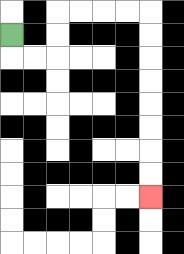{'start': '[0, 1]', 'end': '[6, 8]', 'path_directions': 'D,R,R,U,U,R,R,R,R,D,D,D,D,D,D,D,D', 'path_coordinates': '[[0, 1], [0, 2], [1, 2], [2, 2], [2, 1], [2, 0], [3, 0], [4, 0], [5, 0], [6, 0], [6, 1], [6, 2], [6, 3], [6, 4], [6, 5], [6, 6], [6, 7], [6, 8]]'}